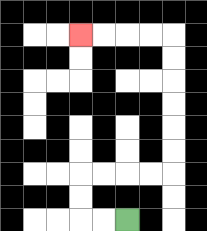{'start': '[5, 9]', 'end': '[3, 1]', 'path_directions': 'L,L,U,U,R,R,R,R,U,U,U,U,U,U,L,L,L,L', 'path_coordinates': '[[5, 9], [4, 9], [3, 9], [3, 8], [3, 7], [4, 7], [5, 7], [6, 7], [7, 7], [7, 6], [7, 5], [7, 4], [7, 3], [7, 2], [7, 1], [6, 1], [5, 1], [4, 1], [3, 1]]'}